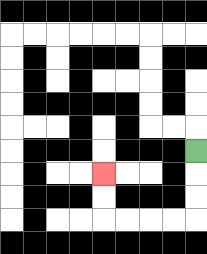{'start': '[8, 6]', 'end': '[4, 7]', 'path_directions': 'D,D,D,L,L,L,L,U,U', 'path_coordinates': '[[8, 6], [8, 7], [8, 8], [8, 9], [7, 9], [6, 9], [5, 9], [4, 9], [4, 8], [4, 7]]'}